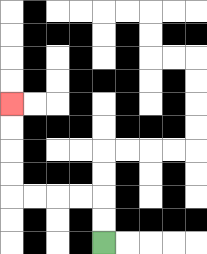{'start': '[4, 10]', 'end': '[0, 4]', 'path_directions': 'U,U,L,L,L,L,U,U,U,U', 'path_coordinates': '[[4, 10], [4, 9], [4, 8], [3, 8], [2, 8], [1, 8], [0, 8], [0, 7], [0, 6], [0, 5], [0, 4]]'}